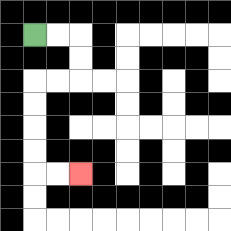{'start': '[1, 1]', 'end': '[3, 7]', 'path_directions': 'R,R,D,D,L,L,D,D,D,D,R,R', 'path_coordinates': '[[1, 1], [2, 1], [3, 1], [3, 2], [3, 3], [2, 3], [1, 3], [1, 4], [1, 5], [1, 6], [1, 7], [2, 7], [3, 7]]'}